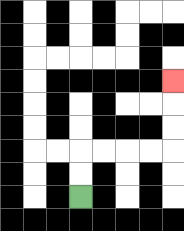{'start': '[3, 8]', 'end': '[7, 3]', 'path_directions': 'U,U,R,R,R,R,U,U,U', 'path_coordinates': '[[3, 8], [3, 7], [3, 6], [4, 6], [5, 6], [6, 6], [7, 6], [7, 5], [7, 4], [7, 3]]'}